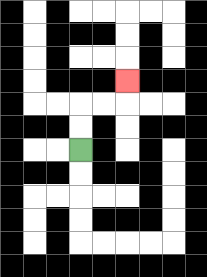{'start': '[3, 6]', 'end': '[5, 3]', 'path_directions': 'U,U,R,R,U', 'path_coordinates': '[[3, 6], [3, 5], [3, 4], [4, 4], [5, 4], [5, 3]]'}